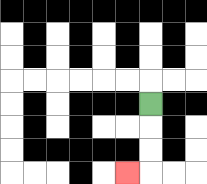{'start': '[6, 4]', 'end': '[5, 7]', 'path_directions': 'D,D,D,L', 'path_coordinates': '[[6, 4], [6, 5], [6, 6], [6, 7], [5, 7]]'}